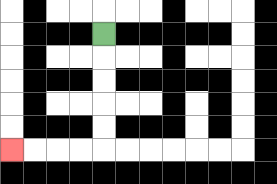{'start': '[4, 1]', 'end': '[0, 6]', 'path_directions': 'D,D,D,D,D,L,L,L,L', 'path_coordinates': '[[4, 1], [4, 2], [4, 3], [4, 4], [4, 5], [4, 6], [3, 6], [2, 6], [1, 6], [0, 6]]'}